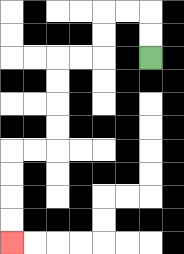{'start': '[6, 2]', 'end': '[0, 10]', 'path_directions': 'U,U,L,L,D,D,L,L,D,D,D,D,L,L,D,D,D,D', 'path_coordinates': '[[6, 2], [6, 1], [6, 0], [5, 0], [4, 0], [4, 1], [4, 2], [3, 2], [2, 2], [2, 3], [2, 4], [2, 5], [2, 6], [1, 6], [0, 6], [0, 7], [0, 8], [0, 9], [0, 10]]'}